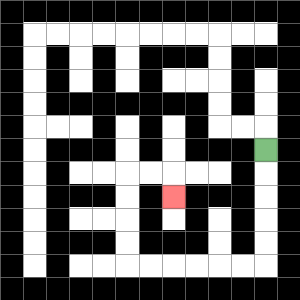{'start': '[11, 6]', 'end': '[7, 8]', 'path_directions': 'D,D,D,D,D,L,L,L,L,L,L,U,U,U,U,R,R,D', 'path_coordinates': '[[11, 6], [11, 7], [11, 8], [11, 9], [11, 10], [11, 11], [10, 11], [9, 11], [8, 11], [7, 11], [6, 11], [5, 11], [5, 10], [5, 9], [5, 8], [5, 7], [6, 7], [7, 7], [7, 8]]'}